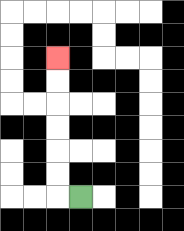{'start': '[3, 8]', 'end': '[2, 2]', 'path_directions': 'L,U,U,U,U,U,U', 'path_coordinates': '[[3, 8], [2, 8], [2, 7], [2, 6], [2, 5], [2, 4], [2, 3], [2, 2]]'}